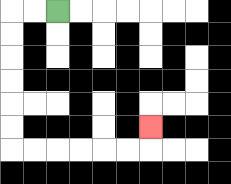{'start': '[2, 0]', 'end': '[6, 5]', 'path_directions': 'L,L,D,D,D,D,D,D,R,R,R,R,R,R,U', 'path_coordinates': '[[2, 0], [1, 0], [0, 0], [0, 1], [0, 2], [0, 3], [0, 4], [0, 5], [0, 6], [1, 6], [2, 6], [3, 6], [4, 6], [5, 6], [6, 6], [6, 5]]'}